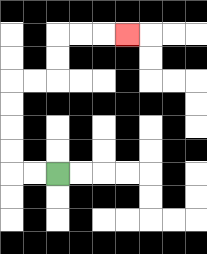{'start': '[2, 7]', 'end': '[5, 1]', 'path_directions': 'L,L,U,U,U,U,R,R,U,U,R,R,R', 'path_coordinates': '[[2, 7], [1, 7], [0, 7], [0, 6], [0, 5], [0, 4], [0, 3], [1, 3], [2, 3], [2, 2], [2, 1], [3, 1], [4, 1], [5, 1]]'}